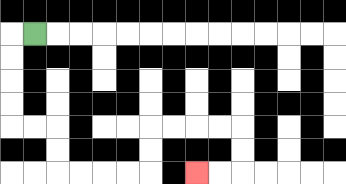{'start': '[1, 1]', 'end': '[8, 7]', 'path_directions': 'L,D,D,D,D,R,R,D,D,R,R,R,R,U,U,R,R,R,R,D,D,L,L', 'path_coordinates': '[[1, 1], [0, 1], [0, 2], [0, 3], [0, 4], [0, 5], [1, 5], [2, 5], [2, 6], [2, 7], [3, 7], [4, 7], [5, 7], [6, 7], [6, 6], [6, 5], [7, 5], [8, 5], [9, 5], [10, 5], [10, 6], [10, 7], [9, 7], [8, 7]]'}